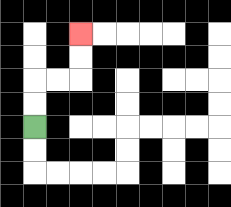{'start': '[1, 5]', 'end': '[3, 1]', 'path_directions': 'U,U,R,R,U,U', 'path_coordinates': '[[1, 5], [1, 4], [1, 3], [2, 3], [3, 3], [3, 2], [3, 1]]'}